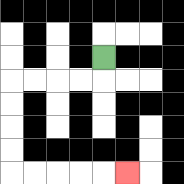{'start': '[4, 2]', 'end': '[5, 7]', 'path_directions': 'D,L,L,L,L,D,D,D,D,R,R,R,R,R', 'path_coordinates': '[[4, 2], [4, 3], [3, 3], [2, 3], [1, 3], [0, 3], [0, 4], [0, 5], [0, 6], [0, 7], [1, 7], [2, 7], [3, 7], [4, 7], [5, 7]]'}